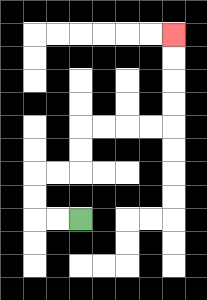{'start': '[3, 9]', 'end': '[7, 1]', 'path_directions': 'L,L,U,U,R,R,U,U,R,R,R,R,U,U,U,U', 'path_coordinates': '[[3, 9], [2, 9], [1, 9], [1, 8], [1, 7], [2, 7], [3, 7], [3, 6], [3, 5], [4, 5], [5, 5], [6, 5], [7, 5], [7, 4], [7, 3], [7, 2], [7, 1]]'}